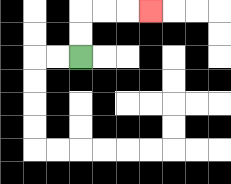{'start': '[3, 2]', 'end': '[6, 0]', 'path_directions': 'U,U,R,R,R', 'path_coordinates': '[[3, 2], [3, 1], [3, 0], [4, 0], [5, 0], [6, 0]]'}